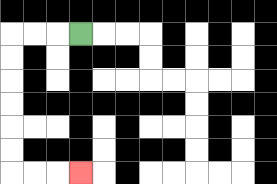{'start': '[3, 1]', 'end': '[3, 7]', 'path_directions': 'L,L,L,D,D,D,D,D,D,R,R,R', 'path_coordinates': '[[3, 1], [2, 1], [1, 1], [0, 1], [0, 2], [0, 3], [0, 4], [0, 5], [0, 6], [0, 7], [1, 7], [2, 7], [3, 7]]'}